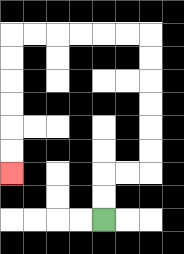{'start': '[4, 9]', 'end': '[0, 7]', 'path_directions': 'U,U,R,R,U,U,U,U,U,U,L,L,L,L,L,L,D,D,D,D,D,D', 'path_coordinates': '[[4, 9], [4, 8], [4, 7], [5, 7], [6, 7], [6, 6], [6, 5], [6, 4], [6, 3], [6, 2], [6, 1], [5, 1], [4, 1], [3, 1], [2, 1], [1, 1], [0, 1], [0, 2], [0, 3], [0, 4], [0, 5], [0, 6], [0, 7]]'}